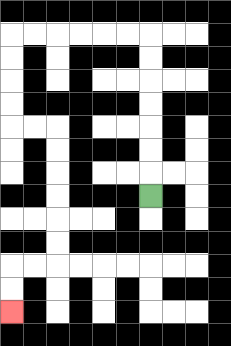{'start': '[6, 8]', 'end': '[0, 13]', 'path_directions': 'U,U,U,U,U,U,U,L,L,L,L,L,L,D,D,D,D,R,R,D,D,D,D,D,D,L,L,D,D', 'path_coordinates': '[[6, 8], [6, 7], [6, 6], [6, 5], [6, 4], [6, 3], [6, 2], [6, 1], [5, 1], [4, 1], [3, 1], [2, 1], [1, 1], [0, 1], [0, 2], [0, 3], [0, 4], [0, 5], [1, 5], [2, 5], [2, 6], [2, 7], [2, 8], [2, 9], [2, 10], [2, 11], [1, 11], [0, 11], [0, 12], [0, 13]]'}